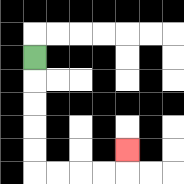{'start': '[1, 2]', 'end': '[5, 6]', 'path_directions': 'D,D,D,D,D,R,R,R,R,U', 'path_coordinates': '[[1, 2], [1, 3], [1, 4], [1, 5], [1, 6], [1, 7], [2, 7], [3, 7], [4, 7], [5, 7], [5, 6]]'}